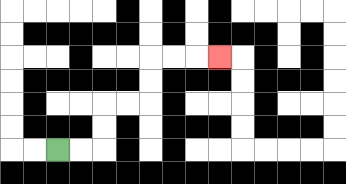{'start': '[2, 6]', 'end': '[9, 2]', 'path_directions': 'R,R,U,U,R,R,U,U,R,R,R', 'path_coordinates': '[[2, 6], [3, 6], [4, 6], [4, 5], [4, 4], [5, 4], [6, 4], [6, 3], [6, 2], [7, 2], [8, 2], [9, 2]]'}